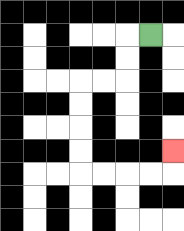{'start': '[6, 1]', 'end': '[7, 6]', 'path_directions': 'L,D,D,L,L,D,D,D,D,R,R,R,R,U', 'path_coordinates': '[[6, 1], [5, 1], [5, 2], [5, 3], [4, 3], [3, 3], [3, 4], [3, 5], [3, 6], [3, 7], [4, 7], [5, 7], [6, 7], [7, 7], [7, 6]]'}